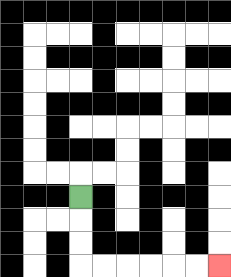{'start': '[3, 8]', 'end': '[9, 11]', 'path_directions': 'D,D,D,R,R,R,R,R,R', 'path_coordinates': '[[3, 8], [3, 9], [3, 10], [3, 11], [4, 11], [5, 11], [6, 11], [7, 11], [8, 11], [9, 11]]'}